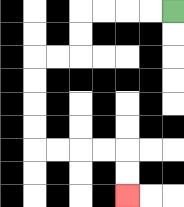{'start': '[7, 0]', 'end': '[5, 8]', 'path_directions': 'L,L,L,L,D,D,L,L,D,D,D,D,R,R,R,R,D,D', 'path_coordinates': '[[7, 0], [6, 0], [5, 0], [4, 0], [3, 0], [3, 1], [3, 2], [2, 2], [1, 2], [1, 3], [1, 4], [1, 5], [1, 6], [2, 6], [3, 6], [4, 6], [5, 6], [5, 7], [5, 8]]'}